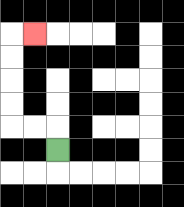{'start': '[2, 6]', 'end': '[1, 1]', 'path_directions': 'U,L,L,U,U,U,U,R', 'path_coordinates': '[[2, 6], [2, 5], [1, 5], [0, 5], [0, 4], [0, 3], [0, 2], [0, 1], [1, 1]]'}